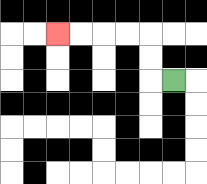{'start': '[7, 3]', 'end': '[2, 1]', 'path_directions': 'L,U,U,L,L,L,L', 'path_coordinates': '[[7, 3], [6, 3], [6, 2], [6, 1], [5, 1], [4, 1], [3, 1], [2, 1]]'}